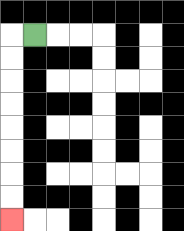{'start': '[1, 1]', 'end': '[0, 9]', 'path_directions': 'L,D,D,D,D,D,D,D,D', 'path_coordinates': '[[1, 1], [0, 1], [0, 2], [0, 3], [0, 4], [0, 5], [0, 6], [0, 7], [0, 8], [0, 9]]'}